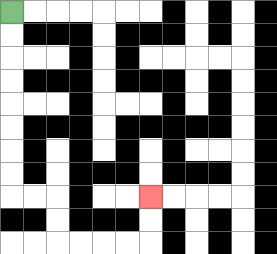{'start': '[0, 0]', 'end': '[6, 8]', 'path_directions': 'D,D,D,D,D,D,D,D,R,R,D,D,R,R,R,R,U,U', 'path_coordinates': '[[0, 0], [0, 1], [0, 2], [0, 3], [0, 4], [0, 5], [0, 6], [0, 7], [0, 8], [1, 8], [2, 8], [2, 9], [2, 10], [3, 10], [4, 10], [5, 10], [6, 10], [6, 9], [6, 8]]'}